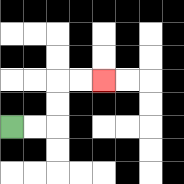{'start': '[0, 5]', 'end': '[4, 3]', 'path_directions': 'R,R,U,U,R,R', 'path_coordinates': '[[0, 5], [1, 5], [2, 5], [2, 4], [2, 3], [3, 3], [4, 3]]'}